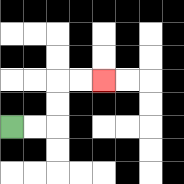{'start': '[0, 5]', 'end': '[4, 3]', 'path_directions': 'R,R,U,U,R,R', 'path_coordinates': '[[0, 5], [1, 5], [2, 5], [2, 4], [2, 3], [3, 3], [4, 3]]'}